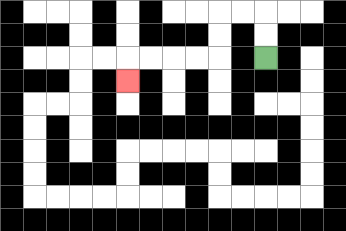{'start': '[11, 2]', 'end': '[5, 3]', 'path_directions': 'U,U,L,L,D,D,L,L,L,L,D', 'path_coordinates': '[[11, 2], [11, 1], [11, 0], [10, 0], [9, 0], [9, 1], [9, 2], [8, 2], [7, 2], [6, 2], [5, 2], [5, 3]]'}